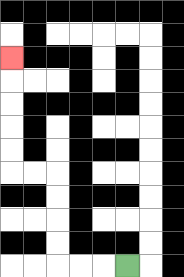{'start': '[5, 11]', 'end': '[0, 2]', 'path_directions': 'L,L,L,U,U,U,U,L,L,U,U,U,U,U', 'path_coordinates': '[[5, 11], [4, 11], [3, 11], [2, 11], [2, 10], [2, 9], [2, 8], [2, 7], [1, 7], [0, 7], [0, 6], [0, 5], [0, 4], [0, 3], [0, 2]]'}